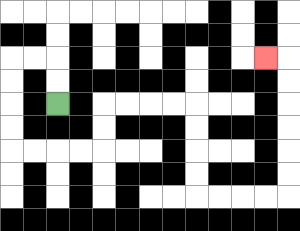{'start': '[2, 4]', 'end': '[11, 2]', 'path_directions': 'U,U,L,L,D,D,D,D,R,R,R,R,U,U,R,R,R,R,D,D,D,D,R,R,R,R,U,U,U,U,U,U,L', 'path_coordinates': '[[2, 4], [2, 3], [2, 2], [1, 2], [0, 2], [0, 3], [0, 4], [0, 5], [0, 6], [1, 6], [2, 6], [3, 6], [4, 6], [4, 5], [4, 4], [5, 4], [6, 4], [7, 4], [8, 4], [8, 5], [8, 6], [8, 7], [8, 8], [9, 8], [10, 8], [11, 8], [12, 8], [12, 7], [12, 6], [12, 5], [12, 4], [12, 3], [12, 2], [11, 2]]'}